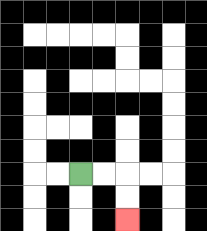{'start': '[3, 7]', 'end': '[5, 9]', 'path_directions': 'R,R,D,D', 'path_coordinates': '[[3, 7], [4, 7], [5, 7], [5, 8], [5, 9]]'}